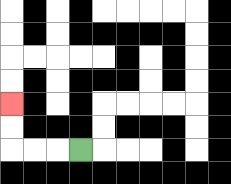{'start': '[3, 6]', 'end': '[0, 4]', 'path_directions': 'L,L,L,U,U', 'path_coordinates': '[[3, 6], [2, 6], [1, 6], [0, 6], [0, 5], [0, 4]]'}